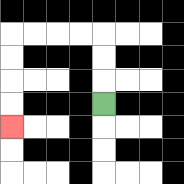{'start': '[4, 4]', 'end': '[0, 5]', 'path_directions': 'U,U,U,L,L,L,L,D,D,D,D', 'path_coordinates': '[[4, 4], [4, 3], [4, 2], [4, 1], [3, 1], [2, 1], [1, 1], [0, 1], [0, 2], [0, 3], [0, 4], [0, 5]]'}